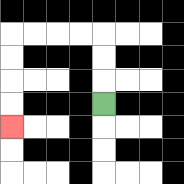{'start': '[4, 4]', 'end': '[0, 5]', 'path_directions': 'U,U,U,L,L,L,L,D,D,D,D', 'path_coordinates': '[[4, 4], [4, 3], [4, 2], [4, 1], [3, 1], [2, 1], [1, 1], [0, 1], [0, 2], [0, 3], [0, 4], [0, 5]]'}